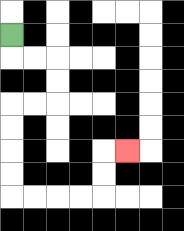{'start': '[0, 1]', 'end': '[5, 6]', 'path_directions': 'D,R,R,D,D,L,L,D,D,D,D,R,R,R,R,U,U,R', 'path_coordinates': '[[0, 1], [0, 2], [1, 2], [2, 2], [2, 3], [2, 4], [1, 4], [0, 4], [0, 5], [0, 6], [0, 7], [0, 8], [1, 8], [2, 8], [3, 8], [4, 8], [4, 7], [4, 6], [5, 6]]'}